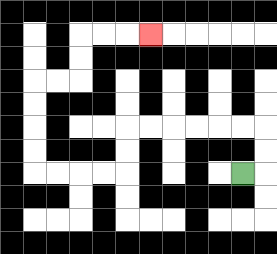{'start': '[10, 7]', 'end': '[6, 1]', 'path_directions': 'R,U,U,L,L,L,L,L,L,D,D,L,L,L,L,U,U,U,U,R,R,U,U,R,R,R', 'path_coordinates': '[[10, 7], [11, 7], [11, 6], [11, 5], [10, 5], [9, 5], [8, 5], [7, 5], [6, 5], [5, 5], [5, 6], [5, 7], [4, 7], [3, 7], [2, 7], [1, 7], [1, 6], [1, 5], [1, 4], [1, 3], [2, 3], [3, 3], [3, 2], [3, 1], [4, 1], [5, 1], [6, 1]]'}